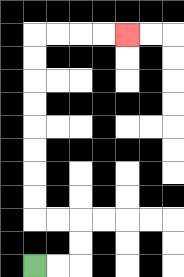{'start': '[1, 11]', 'end': '[5, 1]', 'path_directions': 'R,R,U,U,L,L,U,U,U,U,U,U,U,U,R,R,R,R', 'path_coordinates': '[[1, 11], [2, 11], [3, 11], [3, 10], [3, 9], [2, 9], [1, 9], [1, 8], [1, 7], [1, 6], [1, 5], [1, 4], [1, 3], [1, 2], [1, 1], [2, 1], [3, 1], [4, 1], [5, 1]]'}